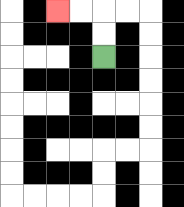{'start': '[4, 2]', 'end': '[2, 0]', 'path_directions': 'U,U,L,L', 'path_coordinates': '[[4, 2], [4, 1], [4, 0], [3, 0], [2, 0]]'}